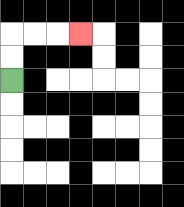{'start': '[0, 3]', 'end': '[3, 1]', 'path_directions': 'U,U,R,R,R', 'path_coordinates': '[[0, 3], [0, 2], [0, 1], [1, 1], [2, 1], [3, 1]]'}